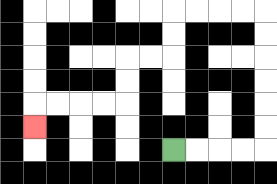{'start': '[7, 6]', 'end': '[1, 5]', 'path_directions': 'R,R,R,R,U,U,U,U,U,U,L,L,L,L,D,D,L,L,D,D,L,L,L,L,D', 'path_coordinates': '[[7, 6], [8, 6], [9, 6], [10, 6], [11, 6], [11, 5], [11, 4], [11, 3], [11, 2], [11, 1], [11, 0], [10, 0], [9, 0], [8, 0], [7, 0], [7, 1], [7, 2], [6, 2], [5, 2], [5, 3], [5, 4], [4, 4], [3, 4], [2, 4], [1, 4], [1, 5]]'}